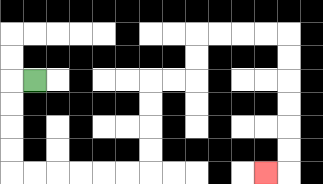{'start': '[1, 3]', 'end': '[11, 7]', 'path_directions': 'L,D,D,D,D,R,R,R,R,R,R,U,U,U,U,R,R,U,U,R,R,R,R,D,D,D,D,D,D,L', 'path_coordinates': '[[1, 3], [0, 3], [0, 4], [0, 5], [0, 6], [0, 7], [1, 7], [2, 7], [3, 7], [4, 7], [5, 7], [6, 7], [6, 6], [6, 5], [6, 4], [6, 3], [7, 3], [8, 3], [8, 2], [8, 1], [9, 1], [10, 1], [11, 1], [12, 1], [12, 2], [12, 3], [12, 4], [12, 5], [12, 6], [12, 7], [11, 7]]'}